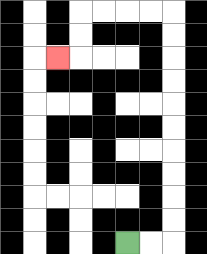{'start': '[5, 10]', 'end': '[2, 2]', 'path_directions': 'R,R,U,U,U,U,U,U,U,U,U,U,L,L,L,L,D,D,L', 'path_coordinates': '[[5, 10], [6, 10], [7, 10], [7, 9], [7, 8], [7, 7], [7, 6], [7, 5], [7, 4], [7, 3], [7, 2], [7, 1], [7, 0], [6, 0], [5, 0], [4, 0], [3, 0], [3, 1], [3, 2], [2, 2]]'}